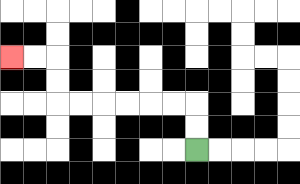{'start': '[8, 6]', 'end': '[0, 2]', 'path_directions': 'U,U,L,L,L,L,L,L,U,U,L,L', 'path_coordinates': '[[8, 6], [8, 5], [8, 4], [7, 4], [6, 4], [5, 4], [4, 4], [3, 4], [2, 4], [2, 3], [2, 2], [1, 2], [0, 2]]'}